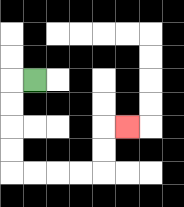{'start': '[1, 3]', 'end': '[5, 5]', 'path_directions': 'L,D,D,D,D,R,R,R,R,U,U,R', 'path_coordinates': '[[1, 3], [0, 3], [0, 4], [0, 5], [0, 6], [0, 7], [1, 7], [2, 7], [3, 7], [4, 7], [4, 6], [4, 5], [5, 5]]'}